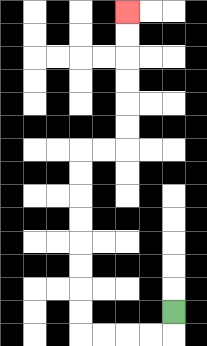{'start': '[7, 13]', 'end': '[5, 0]', 'path_directions': 'D,L,L,L,L,U,U,U,U,U,U,U,U,R,R,U,U,U,U,U,U', 'path_coordinates': '[[7, 13], [7, 14], [6, 14], [5, 14], [4, 14], [3, 14], [3, 13], [3, 12], [3, 11], [3, 10], [3, 9], [3, 8], [3, 7], [3, 6], [4, 6], [5, 6], [5, 5], [5, 4], [5, 3], [5, 2], [5, 1], [5, 0]]'}